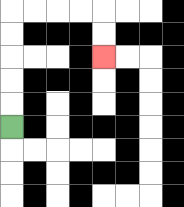{'start': '[0, 5]', 'end': '[4, 2]', 'path_directions': 'U,U,U,U,U,R,R,R,R,D,D', 'path_coordinates': '[[0, 5], [0, 4], [0, 3], [0, 2], [0, 1], [0, 0], [1, 0], [2, 0], [3, 0], [4, 0], [4, 1], [4, 2]]'}